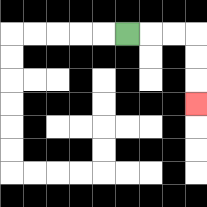{'start': '[5, 1]', 'end': '[8, 4]', 'path_directions': 'R,R,R,D,D,D', 'path_coordinates': '[[5, 1], [6, 1], [7, 1], [8, 1], [8, 2], [8, 3], [8, 4]]'}